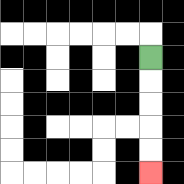{'start': '[6, 2]', 'end': '[6, 7]', 'path_directions': 'D,D,D,D,D', 'path_coordinates': '[[6, 2], [6, 3], [6, 4], [6, 5], [6, 6], [6, 7]]'}